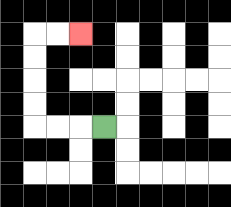{'start': '[4, 5]', 'end': '[3, 1]', 'path_directions': 'L,L,L,U,U,U,U,R,R', 'path_coordinates': '[[4, 5], [3, 5], [2, 5], [1, 5], [1, 4], [1, 3], [1, 2], [1, 1], [2, 1], [3, 1]]'}